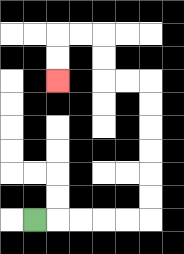{'start': '[1, 9]', 'end': '[2, 3]', 'path_directions': 'R,R,R,R,R,U,U,U,U,U,U,L,L,U,U,L,L,D,D', 'path_coordinates': '[[1, 9], [2, 9], [3, 9], [4, 9], [5, 9], [6, 9], [6, 8], [6, 7], [6, 6], [6, 5], [6, 4], [6, 3], [5, 3], [4, 3], [4, 2], [4, 1], [3, 1], [2, 1], [2, 2], [2, 3]]'}